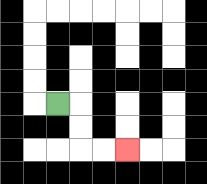{'start': '[2, 4]', 'end': '[5, 6]', 'path_directions': 'R,D,D,R,R', 'path_coordinates': '[[2, 4], [3, 4], [3, 5], [3, 6], [4, 6], [5, 6]]'}